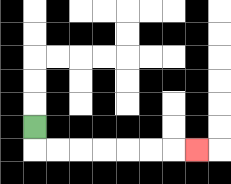{'start': '[1, 5]', 'end': '[8, 6]', 'path_directions': 'D,R,R,R,R,R,R,R', 'path_coordinates': '[[1, 5], [1, 6], [2, 6], [3, 6], [4, 6], [5, 6], [6, 6], [7, 6], [8, 6]]'}